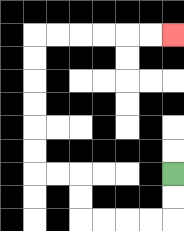{'start': '[7, 7]', 'end': '[7, 1]', 'path_directions': 'D,D,L,L,L,L,U,U,L,L,U,U,U,U,U,U,R,R,R,R,R,R', 'path_coordinates': '[[7, 7], [7, 8], [7, 9], [6, 9], [5, 9], [4, 9], [3, 9], [3, 8], [3, 7], [2, 7], [1, 7], [1, 6], [1, 5], [1, 4], [1, 3], [1, 2], [1, 1], [2, 1], [3, 1], [4, 1], [5, 1], [6, 1], [7, 1]]'}